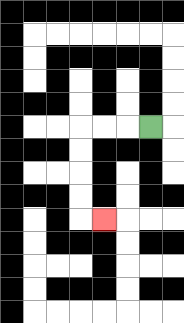{'start': '[6, 5]', 'end': '[4, 9]', 'path_directions': 'L,L,L,D,D,D,D,R', 'path_coordinates': '[[6, 5], [5, 5], [4, 5], [3, 5], [3, 6], [3, 7], [3, 8], [3, 9], [4, 9]]'}